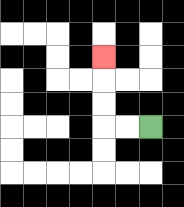{'start': '[6, 5]', 'end': '[4, 2]', 'path_directions': 'L,L,U,U,U', 'path_coordinates': '[[6, 5], [5, 5], [4, 5], [4, 4], [4, 3], [4, 2]]'}